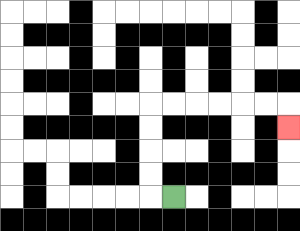{'start': '[7, 8]', 'end': '[12, 5]', 'path_directions': 'L,U,U,U,U,R,R,R,R,R,R,D', 'path_coordinates': '[[7, 8], [6, 8], [6, 7], [6, 6], [6, 5], [6, 4], [7, 4], [8, 4], [9, 4], [10, 4], [11, 4], [12, 4], [12, 5]]'}